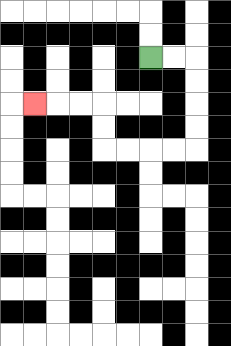{'start': '[6, 2]', 'end': '[1, 4]', 'path_directions': 'R,R,D,D,D,D,L,L,L,L,U,U,L,L,L', 'path_coordinates': '[[6, 2], [7, 2], [8, 2], [8, 3], [8, 4], [8, 5], [8, 6], [7, 6], [6, 6], [5, 6], [4, 6], [4, 5], [4, 4], [3, 4], [2, 4], [1, 4]]'}